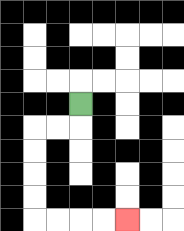{'start': '[3, 4]', 'end': '[5, 9]', 'path_directions': 'D,L,L,D,D,D,D,R,R,R,R', 'path_coordinates': '[[3, 4], [3, 5], [2, 5], [1, 5], [1, 6], [1, 7], [1, 8], [1, 9], [2, 9], [3, 9], [4, 9], [5, 9]]'}